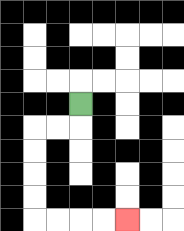{'start': '[3, 4]', 'end': '[5, 9]', 'path_directions': 'D,L,L,D,D,D,D,R,R,R,R', 'path_coordinates': '[[3, 4], [3, 5], [2, 5], [1, 5], [1, 6], [1, 7], [1, 8], [1, 9], [2, 9], [3, 9], [4, 9], [5, 9]]'}